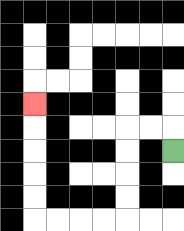{'start': '[7, 6]', 'end': '[1, 4]', 'path_directions': 'U,L,L,D,D,D,D,L,L,L,L,U,U,U,U,U', 'path_coordinates': '[[7, 6], [7, 5], [6, 5], [5, 5], [5, 6], [5, 7], [5, 8], [5, 9], [4, 9], [3, 9], [2, 9], [1, 9], [1, 8], [1, 7], [1, 6], [1, 5], [1, 4]]'}